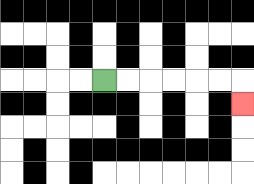{'start': '[4, 3]', 'end': '[10, 4]', 'path_directions': 'R,R,R,R,R,R,D', 'path_coordinates': '[[4, 3], [5, 3], [6, 3], [7, 3], [8, 3], [9, 3], [10, 3], [10, 4]]'}